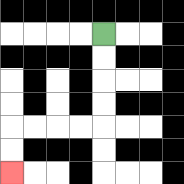{'start': '[4, 1]', 'end': '[0, 7]', 'path_directions': 'D,D,D,D,L,L,L,L,D,D', 'path_coordinates': '[[4, 1], [4, 2], [4, 3], [4, 4], [4, 5], [3, 5], [2, 5], [1, 5], [0, 5], [0, 6], [0, 7]]'}